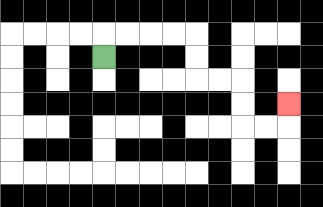{'start': '[4, 2]', 'end': '[12, 4]', 'path_directions': 'U,R,R,R,R,D,D,R,R,D,D,R,R,U', 'path_coordinates': '[[4, 2], [4, 1], [5, 1], [6, 1], [7, 1], [8, 1], [8, 2], [8, 3], [9, 3], [10, 3], [10, 4], [10, 5], [11, 5], [12, 5], [12, 4]]'}